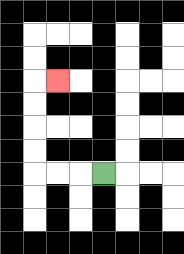{'start': '[4, 7]', 'end': '[2, 3]', 'path_directions': 'L,L,L,U,U,U,U,R', 'path_coordinates': '[[4, 7], [3, 7], [2, 7], [1, 7], [1, 6], [1, 5], [1, 4], [1, 3], [2, 3]]'}